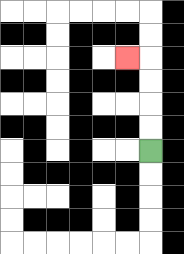{'start': '[6, 6]', 'end': '[5, 2]', 'path_directions': 'U,U,U,U,L', 'path_coordinates': '[[6, 6], [6, 5], [6, 4], [6, 3], [6, 2], [5, 2]]'}